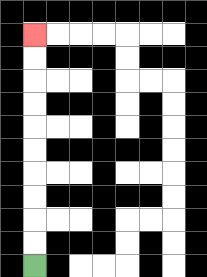{'start': '[1, 11]', 'end': '[1, 1]', 'path_directions': 'U,U,U,U,U,U,U,U,U,U', 'path_coordinates': '[[1, 11], [1, 10], [1, 9], [1, 8], [1, 7], [1, 6], [1, 5], [1, 4], [1, 3], [1, 2], [1, 1]]'}